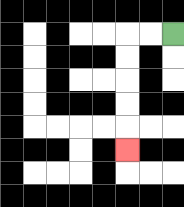{'start': '[7, 1]', 'end': '[5, 6]', 'path_directions': 'L,L,D,D,D,D,D', 'path_coordinates': '[[7, 1], [6, 1], [5, 1], [5, 2], [5, 3], [5, 4], [5, 5], [5, 6]]'}